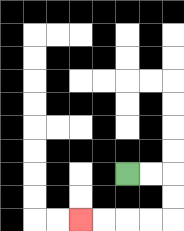{'start': '[5, 7]', 'end': '[3, 9]', 'path_directions': 'R,R,D,D,L,L,L,L', 'path_coordinates': '[[5, 7], [6, 7], [7, 7], [7, 8], [7, 9], [6, 9], [5, 9], [4, 9], [3, 9]]'}